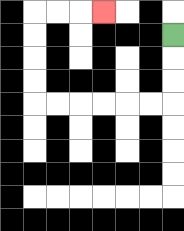{'start': '[7, 1]', 'end': '[4, 0]', 'path_directions': 'D,D,D,L,L,L,L,L,L,U,U,U,U,R,R,R', 'path_coordinates': '[[7, 1], [7, 2], [7, 3], [7, 4], [6, 4], [5, 4], [4, 4], [3, 4], [2, 4], [1, 4], [1, 3], [1, 2], [1, 1], [1, 0], [2, 0], [3, 0], [4, 0]]'}